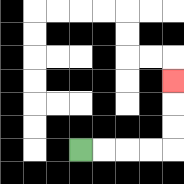{'start': '[3, 6]', 'end': '[7, 3]', 'path_directions': 'R,R,R,R,U,U,U', 'path_coordinates': '[[3, 6], [4, 6], [5, 6], [6, 6], [7, 6], [7, 5], [7, 4], [7, 3]]'}